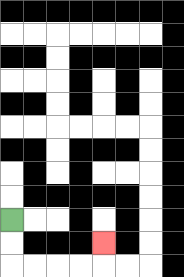{'start': '[0, 9]', 'end': '[4, 10]', 'path_directions': 'D,D,R,R,R,R,U', 'path_coordinates': '[[0, 9], [0, 10], [0, 11], [1, 11], [2, 11], [3, 11], [4, 11], [4, 10]]'}